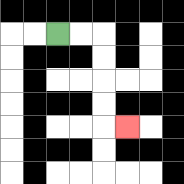{'start': '[2, 1]', 'end': '[5, 5]', 'path_directions': 'R,R,D,D,D,D,R', 'path_coordinates': '[[2, 1], [3, 1], [4, 1], [4, 2], [4, 3], [4, 4], [4, 5], [5, 5]]'}